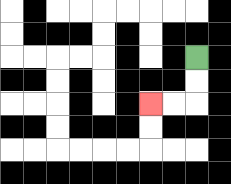{'start': '[8, 2]', 'end': '[6, 4]', 'path_directions': 'D,D,L,L', 'path_coordinates': '[[8, 2], [8, 3], [8, 4], [7, 4], [6, 4]]'}